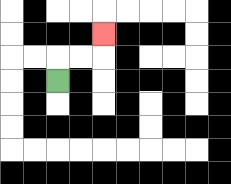{'start': '[2, 3]', 'end': '[4, 1]', 'path_directions': 'U,R,R,U', 'path_coordinates': '[[2, 3], [2, 2], [3, 2], [4, 2], [4, 1]]'}